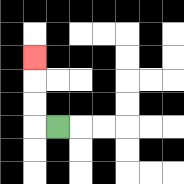{'start': '[2, 5]', 'end': '[1, 2]', 'path_directions': 'L,U,U,U', 'path_coordinates': '[[2, 5], [1, 5], [1, 4], [1, 3], [1, 2]]'}